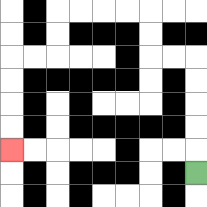{'start': '[8, 7]', 'end': '[0, 6]', 'path_directions': 'U,U,U,U,U,L,L,U,U,L,L,L,L,D,D,L,L,D,D,D,D', 'path_coordinates': '[[8, 7], [8, 6], [8, 5], [8, 4], [8, 3], [8, 2], [7, 2], [6, 2], [6, 1], [6, 0], [5, 0], [4, 0], [3, 0], [2, 0], [2, 1], [2, 2], [1, 2], [0, 2], [0, 3], [0, 4], [0, 5], [0, 6]]'}